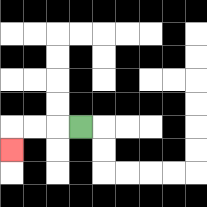{'start': '[3, 5]', 'end': '[0, 6]', 'path_directions': 'L,L,L,D', 'path_coordinates': '[[3, 5], [2, 5], [1, 5], [0, 5], [0, 6]]'}